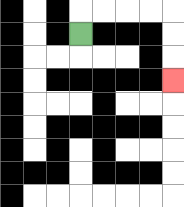{'start': '[3, 1]', 'end': '[7, 3]', 'path_directions': 'U,R,R,R,R,D,D,D', 'path_coordinates': '[[3, 1], [3, 0], [4, 0], [5, 0], [6, 0], [7, 0], [7, 1], [7, 2], [7, 3]]'}